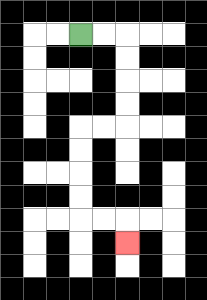{'start': '[3, 1]', 'end': '[5, 10]', 'path_directions': 'R,R,D,D,D,D,L,L,D,D,D,D,R,R,D', 'path_coordinates': '[[3, 1], [4, 1], [5, 1], [5, 2], [5, 3], [5, 4], [5, 5], [4, 5], [3, 5], [3, 6], [3, 7], [3, 8], [3, 9], [4, 9], [5, 9], [5, 10]]'}